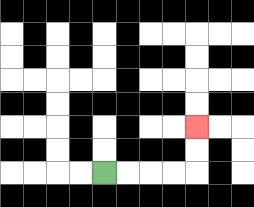{'start': '[4, 7]', 'end': '[8, 5]', 'path_directions': 'R,R,R,R,U,U', 'path_coordinates': '[[4, 7], [5, 7], [6, 7], [7, 7], [8, 7], [8, 6], [8, 5]]'}